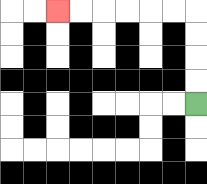{'start': '[8, 4]', 'end': '[2, 0]', 'path_directions': 'U,U,U,U,L,L,L,L,L,L', 'path_coordinates': '[[8, 4], [8, 3], [8, 2], [8, 1], [8, 0], [7, 0], [6, 0], [5, 0], [4, 0], [3, 0], [2, 0]]'}